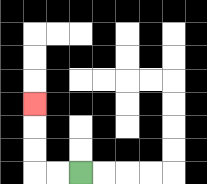{'start': '[3, 7]', 'end': '[1, 4]', 'path_directions': 'L,L,U,U,U', 'path_coordinates': '[[3, 7], [2, 7], [1, 7], [1, 6], [1, 5], [1, 4]]'}